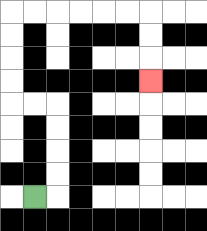{'start': '[1, 8]', 'end': '[6, 3]', 'path_directions': 'R,U,U,U,U,L,L,U,U,U,U,R,R,R,R,R,R,D,D,D', 'path_coordinates': '[[1, 8], [2, 8], [2, 7], [2, 6], [2, 5], [2, 4], [1, 4], [0, 4], [0, 3], [0, 2], [0, 1], [0, 0], [1, 0], [2, 0], [3, 0], [4, 0], [5, 0], [6, 0], [6, 1], [6, 2], [6, 3]]'}